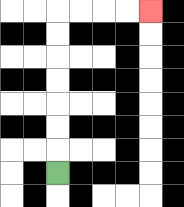{'start': '[2, 7]', 'end': '[6, 0]', 'path_directions': 'U,U,U,U,U,U,U,R,R,R,R', 'path_coordinates': '[[2, 7], [2, 6], [2, 5], [2, 4], [2, 3], [2, 2], [2, 1], [2, 0], [3, 0], [4, 0], [5, 0], [6, 0]]'}